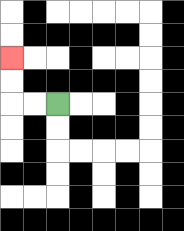{'start': '[2, 4]', 'end': '[0, 2]', 'path_directions': 'L,L,U,U', 'path_coordinates': '[[2, 4], [1, 4], [0, 4], [0, 3], [0, 2]]'}